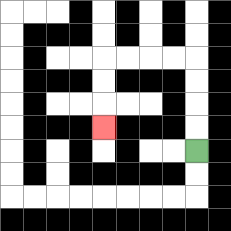{'start': '[8, 6]', 'end': '[4, 5]', 'path_directions': 'U,U,U,U,L,L,L,L,D,D,D', 'path_coordinates': '[[8, 6], [8, 5], [8, 4], [8, 3], [8, 2], [7, 2], [6, 2], [5, 2], [4, 2], [4, 3], [4, 4], [4, 5]]'}